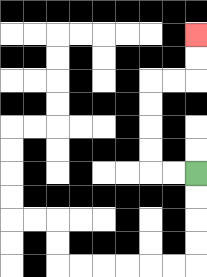{'start': '[8, 7]', 'end': '[8, 1]', 'path_directions': 'L,L,U,U,U,U,R,R,U,U', 'path_coordinates': '[[8, 7], [7, 7], [6, 7], [6, 6], [6, 5], [6, 4], [6, 3], [7, 3], [8, 3], [8, 2], [8, 1]]'}